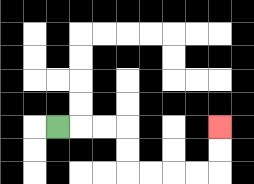{'start': '[2, 5]', 'end': '[9, 5]', 'path_directions': 'R,R,R,D,D,R,R,R,R,U,U', 'path_coordinates': '[[2, 5], [3, 5], [4, 5], [5, 5], [5, 6], [5, 7], [6, 7], [7, 7], [8, 7], [9, 7], [9, 6], [9, 5]]'}